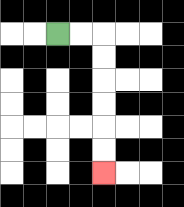{'start': '[2, 1]', 'end': '[4, 7]', 'path_directions': 'R,R,D,D,D,D,D,D', 'path_coordinates': '[[2, 1], [3, 1], [4, 1], [4, 2], [4, 3], [4, 4], [4, 5], [4, 6], [4, 7]]'}